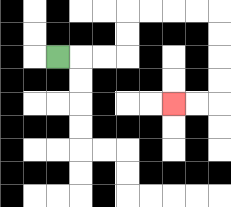{'start': '[2, 2]', 'end': '[7, 4]', 'path_directions': 'R,R,R,U,U,R,R,R,R,D,D,D,D,L,L', 'path_coordinates': '[[2, 2], [3, 2], [4, 2], [5, 2], [5, 1], [5, 0], [6, 0], [7, 0], [8, 0], [9, 0], [9, 1], [9, 2], [9, 3], [9, 4], [8, 4], [7, 4]]'}